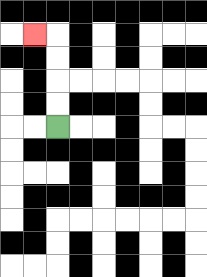{'start': '[2, 5]', 'end': '[1, 1]', 'path_directions': 'U,U,U,U,L', 'path_coordinates': '[[2, 5], [2, 4], [2, 3], [2, 2], [2, 1], [1, 1]]'}